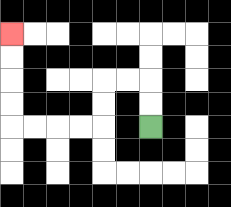{'start': '[6, 5]', 'end': '[0, 1]', 'path_directions': 'U,U,L,L,D,D,L,L,L,L,U,U,U,U', 'path_coordinates': '[[6, 5], [6, 4], [6, 3], [5, 3], [4, 3], [4, 4], [4, 5], [3, 5], [2, 5], [1, 5], [0, 5], [0, 4], [0, 3], [0, 2], [0, 1]]'}